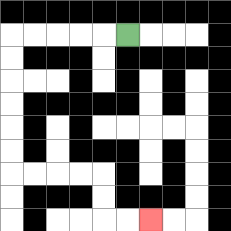{'start': '[5, 1]', 'end': '[6, 9]', 'path_directions': 'L,L,L,L,L,D,D,D,D,D,D,R,R,R,R,D,D,R,R', 'path_coordinates': '[[5, 1], [4, 1], [3, 1], [2, 1], [1, 1], [0, 1], [0, 2], [0, 3], [0, 4], [0, 5], [0, 6], [0, 7], [1, 7], [2, 7], [3, 7], [4, 7], [4, 8], [4, 9], [5, 9], [6, 9]]'}